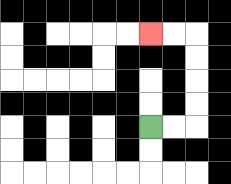{'start': '[6, 5]', 'end': '[6, 1]', 'path_directions': 'R,R,U,U,U,U,L,L', 'path_coordinates': '[[6, 5], [7, 5], [8, 5], [8, 4], [8, 3], [8, 2], [8, 1], [7, 1], [6, 1]]'}